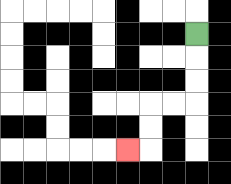{'start': '[8, 1]', 'end': '[5, 6]', 'path_directions': 'D,D,D,L,L,D,D,L', 'path_coordinates': '[[8, 1], [8, 2], [8, 3], [8, 4], [7, 4], [6, 4], [6, 5], [6, 6], [5, 6]]'}